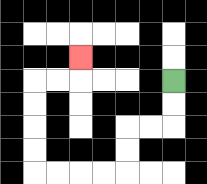{'start': '[7, 3]', 'end': '[3, 2]', 'path_directions': 'D,D,L,L,D,D,L,L,L,L,U,U,U,U,R,R,U', 'path_coordinates': '[[7, 3], [7, 4], [7, 5], [6, 5], [5, 5], [5, 6], [5, 7], [4, 7], [3, 7], [2, 7], [1, 7], [1, 6], [1, 5], [1, 4], [1, 3], [2, 3], [3, 3], [3, 2]]'}